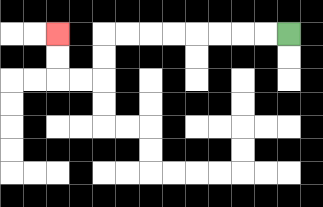{'start': '[12, 1]', 'end': '[2, 1]', 'path_directions': 'L,L,L,L,L,L,L,L,D,D,L,L,U,U', 'path_coordinates': '[[12, 1], [11, 1], [10, 1], [9, 1], [8, 1], [7, 1], [6, 1], [5, 1], [4, 1], [4, 2], [4, 3], [3, 3], [2, 3], [2, 2], [2, 1]]'}